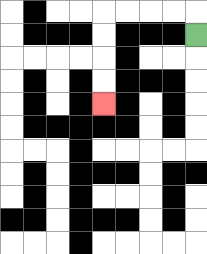{'start': '[8, 1]', 'end': '[4, 4]', 'path_directions': 'U,L,L,L,L,D,D,D,D', 'path_coordinates': '[[8, 1], [8, 0], [7, 0], [6, 0], [5, 0], [4, 0], [4, 1], [4, 2], [4, 3], [4, 4]]'}